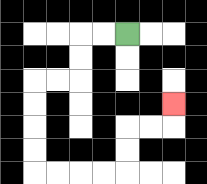{'start': '[5, 1]', 'end': '[7, 4]', 'path_directions': 'L,L,D,D,L,L,D,D,D,D,R,R,R,R,U,U,R,R,U', 'path_coordinates': '[[5, 1], [4, 1], [3, 1], [3, 2], [3, 3], [2, 3], [1, 3], [1, 4], [1, 5], [1, 6], [1, 7], [2, 7], [3, 7], [4, 7], [5, 7], [5, 6], [5, 5], [6, 5], [7, 5], [7, 4]]'}